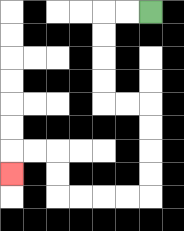{'start': '[6, 0]', 'end': '[0, 7]', 'path_directions': 'L,L,D,D,D,D,R,R,D,D,D,D,L,L,L,L,U,U,L,L,D', 'path_coordinates': '[[6, 0], [5, 0], [4, 0], [4, 1], [4, 2], [4, 3], [4, 4], [5, 4], [6, 4], [6, 5], [6, 6], [6, 7], [6, 8], [5, 8], [4, 8], [3, 8], [2, 8], [2, 7], [2, 6], [1, 6], [0, 6], [0, 7]]'}